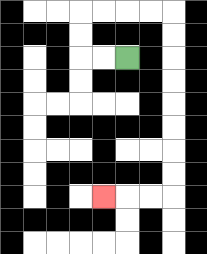{'start': '[5, 2]', 'end': '[4, 8]', 'path_directions': 'L,L,U,U,R,R,R,R,D,D,D,D,D,D,D,D,L,L,L', 'path_coordinates': '[[5, 2], [4, 2], [3, 2], [3, 1], [3, 0], [4, 0], [5, 0], [6, 0], [7, 0], [7, 1], [7, 2], [7, 3], [7, 4], [7, 5], [7, 6], [7, 7], [7, 8], [6, 8], [5, 8], [4, 8]]'}